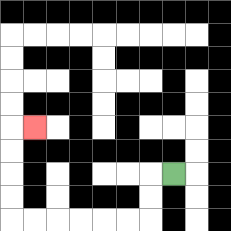{'start': '[7, 7]', 'end': '[1, 5]', 'path_directions': 'L,D,D,L,L,L,L,L,L,U,U,U,U,R', 'path_coordinates': '[[7, 7], [6, 7], [6, 8], [6, 9], [5, 9], [4, 9], [3, 9], [2, 9], [1, 9], [0, 9], [0, 8], [0, 7], [0, 6], [0, 5], [1, 5]]'}